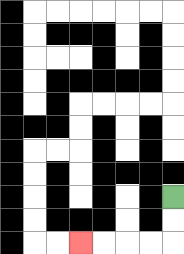{'start': '[7, 8]', 'end': '[3, 10]', 'path_directions': 'D,D,L,L,L,L', 'path_coordinates': '[[7, 8], [7, 9], [7, 10], [6, 10], [5, 10], [4, 10], [3, 10]]'}